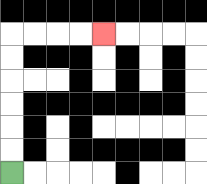{'start': '[0, 7]', 'end': '[4, 1]', 'path_directions': 'U,U,U,U,U,U,R,R,R,R', 'path_coordinates': '[[0, 7], [0, 6], [0, 5], [0, 4], [0, 3], [0, 2], [0, 1], [1, 1], [2, 1], [3, 1], [4, 1]]'}